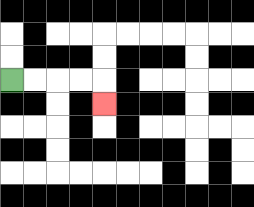{'start': '[0, 3]', 'end': '[4, 4]', 'path_directions': 'R,R,R,R,D', 'path_coordinates': '[[0, 3], [1, 3], [2, 3], [3, 3], [4, 3], [4, 4]]'}